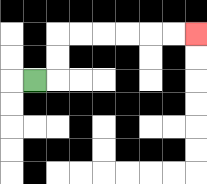{'start': '[1, 3]', 'end': '[8, 1]', 'path_directions': 'R,U,U,R,R,R,R,R,R', 'path_coordinates': '[[1, 3], [2, 3], [2, 2], [2, 1], [3, 1], [4, 1], [5, 1], [6, 1], [7, 1], [8, 1]]'}